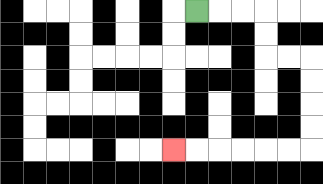{'start': '[8, 0]', 'end': '[7, 6]', 'path_directions': 'R,R,R,D,D,R,R,D,D,D,D,L,L,L,L,L,L', 'path_coordinates': '[[8, 0], [9, 0], [10, 0], [11, 0], [11, 1], [11, 2], [12, 2], [13, 2], [13, 3], [13, 4], [13, 5], [13, 6], [12, 6], [11, 6], [10, 6], [9, 6], [8, 6], [7, 6]]'}